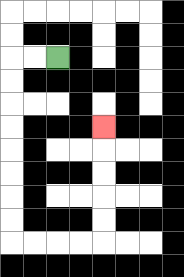{'start': '[2, 2]', 'end': '[4, 5]', 'path_directions': 'L,L,D,D,D,D,D,D,D,D,R,R,R,R,U,U,U,U,U', 'path_coordinates': '[[2, 2], [1, 2], [0, 2], [0, 3], [0, 4], [0, 5], [0, 6], [0, 7], [0, 8], [0, 9], [0, 10], [1, 10], [2, 10], [3, 10], [4, 10], [4, 9], [4, 8], [4, 7], [4, 6], [4, 5]]'}